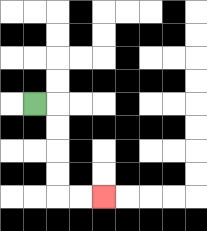{'start': '[1, 4]', 'end': '[4, 8]', 'path_directions': 'R,D,D,D,D,R,R', 'path_coordinates': '[[1, 4], [2, 4], [2, 5], [2, 6], [2, 7], [2, 8], [3, 8], [4, 8]]'}